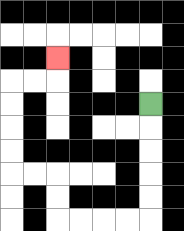{'start': '[6, 4]', 'end': '[2, 2]', 'path_directions': 'D,D,D,D,D,L,L,L,L,U,U,L,L,U,U,U,U,R,R,U', 'path_coordinates': '[[6, 4], [6, 5], [6, 6], [6, 7], [6, 8], [6, 9], [5, 9], [4, 9], [3, 9], [2, 9], [2, 8], [2, 7], [1, 7], [0, 7], [0, 6], [0, 5], [0, 4], [0, 3], [1, 3], [2, 3], [2, 2]]'}